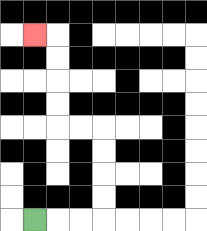{'start': '[1, 9]', 'end': '[1, 1]', 'path_directions': 'R,R,R,U,U,U,U,L,L,U,U,U,U,L', 'path_coordinates': '[[1, 9], [2, 9], [3, 9], [4, 9], [4, 8], [4, 7], [4, 6], [4, 5], [3, 5], [2, 5], [2, 4], [2, 3], [2, 2], [2, 1], [1, 1]]'}